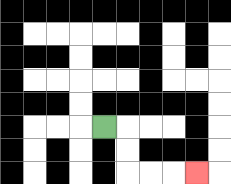{'start': '[4, 5]', 'end': '[8, 7]', 'path_directions': 'R,D,D,R,R,R', 'path_coordinates': '[[4, 5], [5, 5], [5, 6], [5, 7], [6, 7], [7, 7], [8, 7]]'}